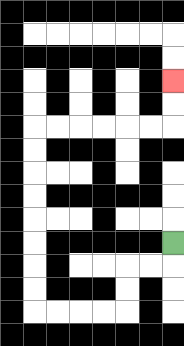{'start': '[7, 10]', 'end': '[7, 3]', 'path_directions': 'D,L,L,D,D,L,L,L,L,U,U,U,U,U,U,U,U,R,R,R,R,R,R,U,U', 'path_coordinates': '[[7, 10], [7, 11], [6, 11], [5, 11], [5, 12], [5, 13], [4, 13], [3, 13], [2, 13], [1, 13], [1, 12], [1, 11], [1, 10], [1, 9], [1, 8], [1, 7], [1, 6], [1, 5], [2, 5], [3, 5], [4, 5], [5, 5], [6, 5], [7, 5], [7, 4], [7, 3]]'}